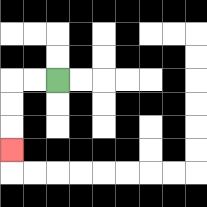{'start': '[2, 3]', 'end': '[0, 6]', 'path_directions': 'L,L,D,D,D', 'path_coordinates': '[[2, 3], [1, 3], [0, 3], [0, 4], [0, 5], [0, 6]]'}